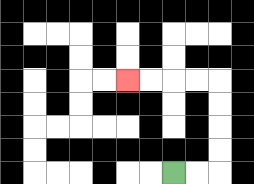{'start': '[7, 7]', 'end': '[5, 3]', 'path_directions': 'R,R,U,U,U,U,L,L,L,L', 'path_coordinates': '[[7, 7], [8, 7], [9, 7], [9, 6], [9, 5], [9, 4], [9, 3], [8, 3], [7, 3], [6, 3], [5, 3]]'}